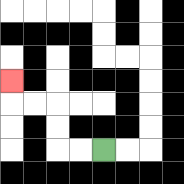{'start': '[4, 6]', 'end': '[0, 3]', 'path_directions': 'L,L,U,U,L,L,U', 'path_coordinates': '[[4, 6], [3, 6], [2, 6], [2, 5], [2, 4], [1, 4], [0, 4], [0, 3]]'}